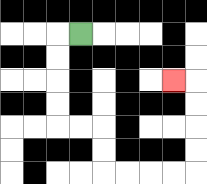{'start': '[3, 1]', 'end': '[7, 3]', 'path_directions': 'L,D,D,D,D,R,R,D,D,R,R,R,R,U,U,U,U,L', 'path_coordinates': '[[3, 1], [2, 1], [2, 2], [2, 3], [2, 4], [2, 5], [3, 5], [4, 5], [4, 6], [4, 7], [5, 7], [6, 7], [7, 7], [8, 7], [8, 6], [8, 5], [8, 4], [8, 3], [7, 3]]'}